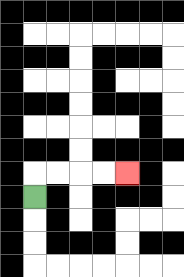{'start': '[1, 8]', 'end': '[5, 7]', 'path_directions': 'U,R,R,R,R', 'path_coordinates': '[[1, 8], [1, 7], [2, 7], [3, 7], [4, 7], [5, 7]]'}